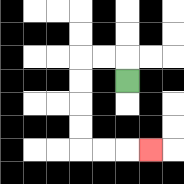{'start': '[5, 3]', 'end': '[6, 6]', 'path_directions': 'U,L,L,D,D,D,D,R,R,R', 'path_coordinates': '[[5, 3], [5, 2], [4, 2], [3, 2], [3, 3], [3, 4], [3, 5], [3, 6], [4, 6], [5, 6], [6, 6]]'}